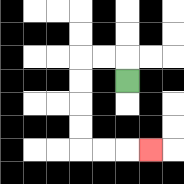{'start': '[5, 3]', 'end': '[6, 6]', 'path_directions': 'U,L,L,D,D,D,D,R,R,R', 'path_coordinates': '[[5, 3], [5, 2], [4, 2], [3, 2], [3, 3], [3, 4], [3, 5], [3, 6], [4, 6], [5, 6], [6, 6]]'}